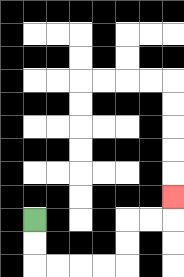{'start': '[1, 9]', 'end': '[7, 8]', 'path_directions': 'D,D,R,R,R,R,U,U,R,R,U', 'path_coordinates': '[[1, 9], [1, 10], [1, 11], [2, 11], [3, 11], [4, 11], [5, 11], [5, 10], [5, 9], [6, 9], [7, 9], [7, 8]]'}